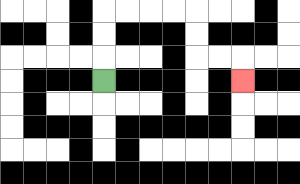{'start': '[4, 3]', 'end': '[10, 3]', 'path_directions': 'U,U,U,R,R,R,R,D,D,R,R,D', 'path_coordinates': '[[4, 3], [4, 2], [4, 1], [4, 0], [5, 0], [6, 0], [7, 0], [8, 0], [8, 1], [8, 2], [9, 2], [10, 2], [10, 3]]'}